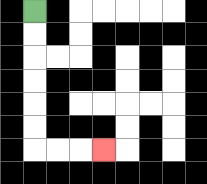{'start': '[1, 0]', 'end': '[4, 6]', 'path_directions': 'D,D,D,D,D,D,R,R,R', 'path_coordinates': '[[1, 0], [1, 1], [1, 2], [1, 3], [1, 4], [1, 5], [1, 6], [2, 6], [3, 6], [4, 6]]'}